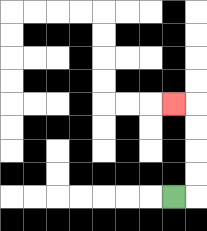{'start': '[7, 8]', 'end': '[7, 4]', 'path_directions': 'R,U,U,U,U,L', 'path_coordinates': '[[7, 8], [8, 8], [8, 7], [8, 6], [8, 5], [8, 4], [7, 4]]'}